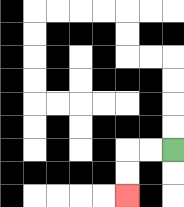{'start': '[7, 6]', 'end': '[5, 8]', 'path_directions': 'L,L,D,D', 'path_coordinates': '[[7, 6], [6, 6], [5, 6], [5, 7], [5, 8]]'}